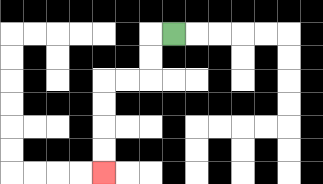{'start': '[7, 1]', 'end': '[4, 7]', 'path_directions': 'L,D,D,L,L,D,D,D,D', 'path_coordinates': '[[7, 1], [6, 1], [6, 2], [6, 3], [5, 3], [4, 3], [4, 4], [4, 5], [4, 6], [4, 7]]'}